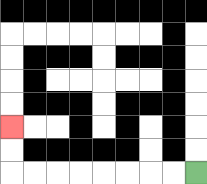{'start': '[8, 7]', 'end': '[0, 5]', 'path_directions': 'L,L,L,L,L,L,L,L,U,U', 'path_coordinates': '[[8, 7], [7, 7], [6, 7], [5, 7], [4, 7], [3, 7], [2, 7], [1, 7], [0, 7], [0, 6], [0, 5]]'}